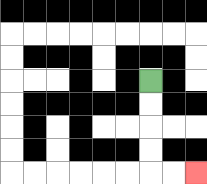{'start': '[6, 3]', 'end': '[8, 7]', 'path_directions': 'D,D,D,D,R,R', 'path_coordinates': '[[6, 3], [6, 4], [6, 5], [6, 6], [6, 7], [7, 7], [8, 7]]'}